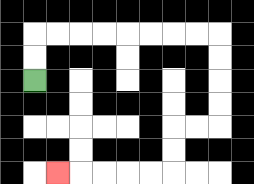{'start': '[1, 3]', 'end': '[2, 7]', 'path_directions': 'U,U,R,R,R,R,R,R,R,R,D,D,D,D,L,L,D,D,L,L,L,L,L', 'path_coordinates': '[[1, 3], [1, 2], [1, 1], [2, 1], [3, 1], [4, 1], [5, 1], [6, 1], [7, 1], [8, 1], [9, 1], [9, 2], [9, 3], [9, 4], [9, 5], [8, 5], [7, 5], [7, 6], [7, 7], [6, 7], [5, 7], [4, 7], [3, 7], [2, 7]]'}